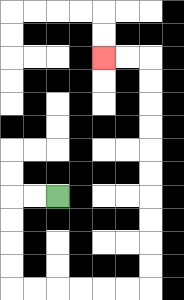{'start': '[2, 8]', 'end': '[4, 2]', 'path_directions': 'L,L,D,D,D,D,R,R,R,R,R,R,U,U,U,U,U,U,U,U,U,U,L,L', 'path_coordinates': '[[2, 8], [1, 8], [0, 8], [0, 9], [0, 10], [0, 11], [0, 12], [1, 12], [2, 12], [3, 12], [4, 12], [5, 12], [6, 12], [6, 11], [6, 10], [6, 9], [6, 8], [6, 7], [6, 6], [6, 5], [6, 4], [6, 3], [6, 2], [5, 2], [4, 2]]'}